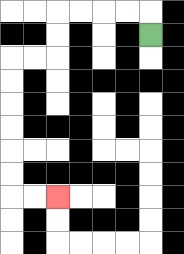{'start': '[6, 1]', 'end': '[2, 8]', 'path_directions': 'U,L,L,L,L,D,D,L,L,D,D,D,D,D,D,R,R', 'path_coordinates': '[[6, 1], [6, 0], [5, 0], [4, 0], [3, 0], [2, 0], [2, 1], [2, 2], [1, 2], [0, 2], [0, 3], [0, 4], [0, 5], [0, 6], [0, 7], [0, 8], [1, 8], [2, 8]]'}